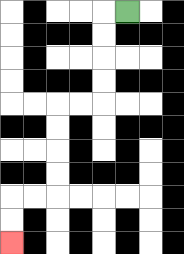{'start': '[5, 0]', 'end': '[0, 10]', 'path_directions': 'L,D,D,D,D,L,L,D,D,D,D,L,L,D,D', 'path_coordinates': '[[5, 0], [4, 0], [4, 1], [4, 2], [4, 3], [4, 4], [3, 4], [2, 4], [2, 5], [2, 6], [2, 7], [2, 8], [1, 8], [0, 8], [0, 9], [0, 10]]'}